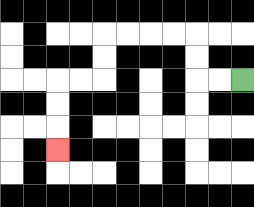{'start': '[10, 3]', 'end': '[2, 6]', 'path_directions': 'L,L,U,U,L,L,L,L,D,D,L,L,D,D,D', 'path_coordinates': '[[10, 3], [9, 3], [8, 3], [8, 2], [8, 1], [7, 1], [6, 1], [5, 1], [4, 1], [4, 2], [4, 3], [3, 3], [2, 3], [2, 4], [2, 5], [2, 6]]'}